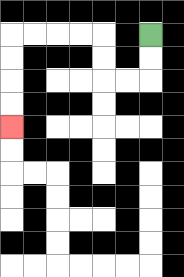{'start': '[6, 1]', 'end': '[0, 5]', 'path_directions': 'D,D,L,L,U,U,L,L,L,L,D,D,D,D', 'path_coordinates': '[[6, 1], [6, 2], [6, 3], [5, 3], [4, 3], [4, 2], [4, 1], [3, 1], [2, 1], [1, 1], [0, 1], [0, 2], [0, 3], [0, 4], [0, 5]]'}